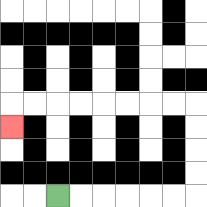{'start': '[2, 8]', 'end': '[0, 5]', 'path_directions': 'R,R,R,R,R,R,U,U,U,U,L,L,L,L,L,L,L,L,D', 'path_coordinates': '[[2, 8], [3, 8], [4, 8], [5, 8], [6, 8], [7, 8], [8, 8], [8, 7], [8, 6], [8, 5], [8, 4], [7, 4], [6, 4], [5, 4], [4, 4], [3, 4], [2, 4], [1, 4], [0, 4], [0, 5]]'}